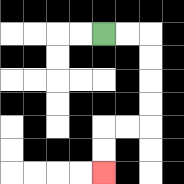{'start': '[4, 1]', 'end': '[4, 7]', 'path_directions': 'R,R,D,D,D,D,L,L,D,D', 'path_coordinates': '[[4, 1], [5, 1], [6, 1], [6, 2], [6, 3], [6, 4], [6, 5], [5, 5], [4, 5], [4, 6], [4, 7]]'}